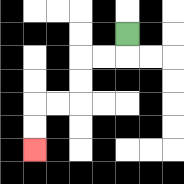{'start': '[5, 1]', 'end': '[1, 6]', 'path_directions': 'D,L,L,D,D,L,L,D,D', 'path_coordinates': '[[5, 1], [5, 2], [4, 2], [3, 2], [3, 3], [3, 4], [2, 4], [1, 4], [1, 5], [1, 6]]'}